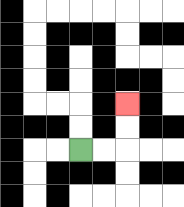{'start': '[3, 6]', 'end': '[5, 4]', 'path_directions': 'R,R,U,U', 'path_coordinates': '[[3, 6], [4, 6], [5, 6], [5, 5], [5, 4]]'}